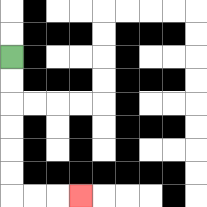{'start': '[0, 2]', 'end': '[3, 8]', 'path_directions': 'D,D,D,D,D,D,R,R,R', 'path_coordinates': '[[0, 2], [0, 3], [0, 4], [0, 5], [0, 6], [0, 7], [0, 8], [1, 8], [2, 8], [3, 8]]'}